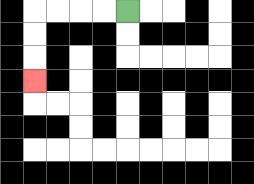{'start': '[5, 0]', 'end': '[1, 3]', 'path_directions': 'L,L,L,L,D,D,D', 'path_coordinates': '[[5, 0], [4, 0], [3, 0], [2, 0], [1, 0], [1, 1], [1, 2], [1, 3]]'}